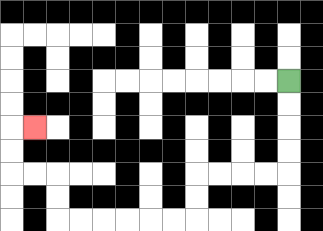{'start': '[12, 3]', 'end': '[1, 5]', 'path_directions': 'D,D,D,D,L,L,L,L,D,D,L,L,L,L,L,L,U,U,L,L,U,U,R', 'path_coordinates': '[[12, 3], [12, 4], [12, 5], [12, 6], [12, 7], [11, 7], [10, 7], [9, 7], [8, 7], [8, 8], [8, 9], [7, 9], [6, 9], [5, 9], [4, 9], [3, 9], [2, 9], [2, 8], [2, 7], [1, 7], [0, 7], [0, 6], [0, 5], [1, 5]]'}